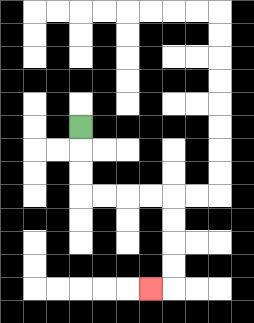{'start': '[3, 5]', 'end': '[6, 12]', 'path_directions': 'D,D,D,R,R,R,R,D,D,D,D,L', 'path_coordinates': '[[3, 5], [3, 6], [3, 7], [3, 8], [4, 8], [5, 8], [6, 8], [7, 8], [7, 9], [7, 10], [7, 11], [7, 12], [6, 12]]'}